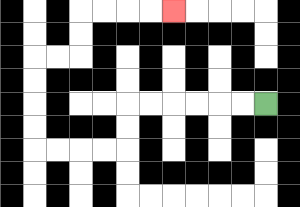{'start': '[11, 4]', 'end': '[7, 0]', 'path_directions': 'L,L,L,L,L,L,D,D,L,L,L,L,U,U,U,U,R,R,U,U,R,R,R,R', 'path_coordinates': '[[11, 4], [10, 4], [9, 4], [8, 4], [7, 4], [6, 4], [5, 4], [5, 5], [5, 6], [4, 6], [3, 6], [2, 6], [1, 6], [1, 5], [1, 4], [1, 3], [1, 2], [2, 2], [3, 2], [3, 1], [3, 0], [4, 0], [5, 0], [6, 0], [7, 0]]'}